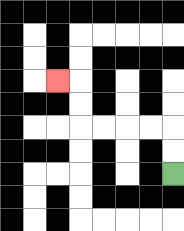{'start': '[7, 7]', 'end': '[2, 3]', 'path_directions': 'U,U,L,L,L,L,U,U,L', 'path_coordinates': '[[7, 7], [7, 6], [7, 5], [6, 5], [5, 5], [4, 5], [3, 5], [3, 4], [3, 3], [2, 3]]'}